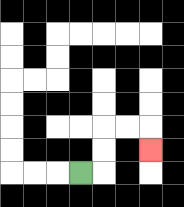{'start': '[3, 7]', 'end': '[6, 6]', 'path_directions': 'R,U,U,R,R,D', 'path_coordinates': '[[3, 7], [4, 7], [4, 6], [4, 5], [5, 5], [6, 5], [6, 6]]'}